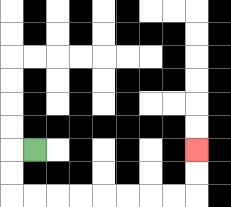{'start': '[1, 6]', 'end': '[8, 6]', 'path_directions': 'L,D,D,R,R,R,R,R,R,R,R,U,U', 'path_coordinates': '[[1, 6], [0, 6], [0, 7], [0, 8], [1, 8], [2, 8], [3, 8], [4, 8], [5, 8], [6, 8], [7, 8], [8, 8], [8, 7], [8, 6]]'}